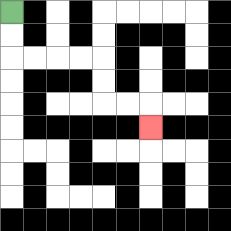{'start': '[0, 0]', 'end': '[6, 5]', 'path_directions': 'D,D,R,R,R,R,D,D,R,R,D', 'path_coordinates': '[[0, 0], [0, 1], [0, 2], [1, 2], [2, 2], [3, 2], [4, 2], [4, 3], [4, 4], [5, 4], [6, 4], [6, 5]]'}